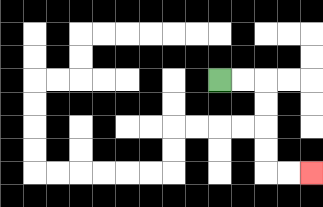{'start': '[9, 3]', 'end': '[13, 7]', 'path_directions': 'R,R,D,D,D,D,R,R', 'path_coordinates': '[[9, 3], [10, 3], [11, 3], [11, 4], [11, 5], [11, 6], [11, 7], [12, 7], [13, 7]]'}